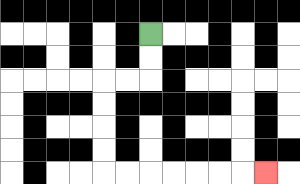{'start': '[6, 1]', 'end': '[11, 7]', 'path_directions': 'D,D,L,L,D,D,D,D,R,R,R,R,R,R,R', 'path_coordinates': '[[6, 1], [6, 2], [6, 3], [5, 3], [4, 3], [4, 4], [4, 5], [4, 6], [4, 7], [5, 7], [6, 7], [7, 7], [8, 7], [9, 7], [10, 7], [11, 7]]'}